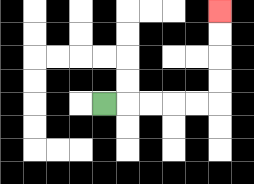{'start': '[4, 4]', 'end': '[9, 0]', 'path_directions': 'R,R,R,R,R,U,U,U,U', 'path_coordinates': '[[4, 4], [5, 4], [6, 4], [7, 4], [8, 4], [9, 4], [9, 3], [9, 2], [9, 1], [9, 0]]'}